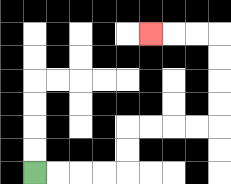{'start': '[1, 7]', 'end': '[6, 1]', 'path_directions': 'R,R,R,R,U,U,R,R,R,R,U,U,U,U,L,L,L', 'path_coordinates': '[[1, 7], [2, 7], [3, 7], [4, 7], [5, 7], [5, 6], [5, 5], [6, 5], [7, 5], [8, 5], [9, 5], [9, 4], [9, 3], [9, 2], [9, 1], [8, 1], [7, 1], [6, 1]]'}